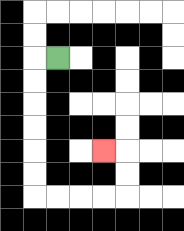{'start': '[2, 2]', 'end': '[4, 6]', 'path_directions': 'L,D,D,D,D,D,D,R,R,R,R,U,U,L', 'path_coordinates': '[[2, 2], [1, 2], [1, 3], [1, 4], [1, 5], [1, 6], [1, 7], [1, 8], [2, 8], [3, 8], [4, 8], [5, 8], [5, 7], [5, 6], [4, 6]]'}